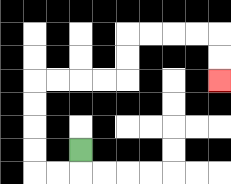{'start': '[3, 6]', 'end': '[9, 3]', 'path_directions': 'D,L,L,U,U,U,U,R,R,R,R,U,U,R,R,R,R,D,D', 'path_coordinates': '[[3, 6], [3, 7], [2, 7], [1, 7], [1, 6], [1, 5], [1, 4], [1, 3], [2, 3], [3, 3], [4, 3], [5, 3], [5, 2], [5, 1], [6, 1], [7, 1], [8, 1], [9, 1], [9, 2], [9, 3]]'}